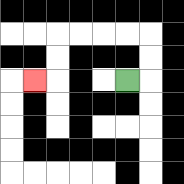{'start': '[5, 3]', 'end': '[1, 3]', 'path_directions': 'R,U,U,L,L,L,L,D,D,L', 'path_coordinates': '[[5, 3], [6, 3], [6, 2], [6, 1], [5, 1], [4, 1], [3, 1], [2, 1], [2, 2], [2, 3], [1, 3]]'}